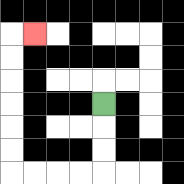{'start': '[4, 4]', 'end': '[1, 1]', 'path_directions': 'D,D,D,L,L,L,L,U,U,U,U,U,U,R', 'path_coordinates': '[[4, 4], [4, 5], [4, 6], [4, 7], [3, 7], [2, 7], [1, 7], [0, 7], [0, 6], [0, 5], [0, 4], [0, 3], [0, 2], [0, 1], [1, 1]]'}